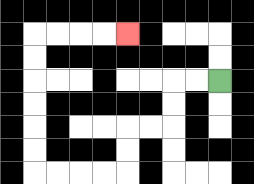{'start': '[9, 3]', 'end': '[5, 1]', 'path_directions': 'L,L,D,D,L,L,D,D,L,L,L,L,U,U,U,U,U,U,R,R,R,R', 'path_coordinates': '[[9, 3], [8, 3], [7, 3], [7, 4], [7, 5], [6, 5], [5, 5], [5, 6], [5, 7], [4, 7], [3, 7], [2, 7], [1, 7], [1, 6], [1, 5], [1, 4], [1, 3], [1, 2], [1, 1], [2, 1], [3, 1], [4, 1], [5, 1]]'}